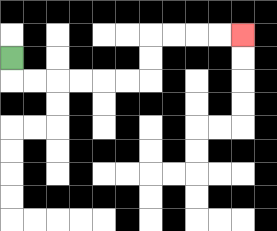{'start': '[0, 2]', 'end': '[10, 1]', 'path_directions': 'D,R,R,R,R,R,R,U,U,R,R,R,R', 'path_coordinates': '[[0, 2], [0, 3], [1, 3], [2, 3], [3, 3], [4, 3], [5, 3], [6, 3], [6, 2], [6, 1], [7, 1], [8, 1], [9, 1], [10, 1]]'}